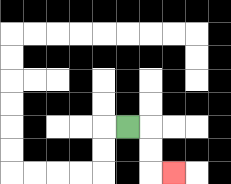{'start': '[5, 5]', 'end': '[7, 7]', 'path_directions': 'R,D,D,R', 'path_coordinates': '[[5, 5], [6, 5], [6, 6], [6, 7], [7, 7]]'}